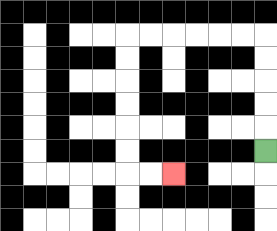{'start': '[11, 6]', 'end': '[7, 7]', 'path_directions': 'U,U,U,U,U,L,L,L,L,L,L,D,D,D,D,D,D,R,R', 'path_coordinates': '[[11, 6], [11, 5], [11, 4], [11, 3], [11, 2], [11, 1], [10, 1], [9, 1], [8, 1], [7, 1], [6, 1], [5, 1], [5, 2], [5, 3], [5, 4], [5, 5], [5, 6], [5, 7], [6, 7], [7, 7]]'}